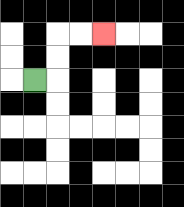{'start': '[1, 3]', 'end': '[4, 1]', 'path_directions': 'R,U,U,R,R', 'path_coordinates': '[[1, 3], [2, 3], [2, 2], [2, 1], [3, 1], [4, 1]]'}